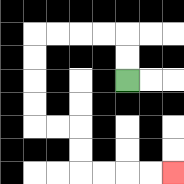{'start': '[5, 3]', 'end': '[7, 7]', 'path_directions': 'U,U,L,L,L,L,D,D,D,D,R,R,D,D,R,R,R,R', 'path_coordinates': '[[5, 3], [5, 2], [5, 1], [4, 1], [3, 1], [2, 1], [1, 1], [1, 2], [1, 3], [1, 4], [1, 5], [2, 5], [3, 5], [3, 6], [3, 7], [4, 7], [5, 7], [6, 7], [7, 7]]'}